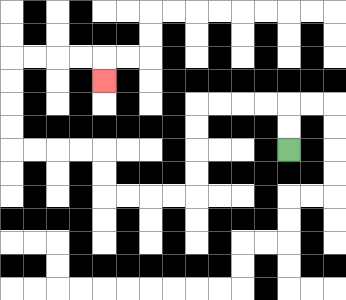{'start': '[12, 6]', 'end': '[4, 3]', 'path_directions': 'U,U,L,L,L,L,D,D,D,D,L,L,L,L,U,U,L,L,L,L,U,U,U,U,R,R,R,R,D', 'path_coordinates': '[[12, 6], [12, 5], [12, 4], [11, 4], [10, 4], [9, 4], [8, 4], [8, 5], [8, 6], [8, 7], [8, 8], [7, 8], [6, 8], [5, 8], [4, 8], [4, 7], [4, 6], [3, 6], [2, 6], [1, 6], [0, 6], [0, 5], [0, 4], [0, 3], [0, 2], [1, 2], [2, 2], [3, 2], [4, 2], [4, 3]]'}